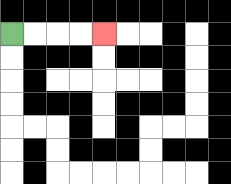{'start': '[0, 1]', 'end': '[4, 1]', 'path_directions': 'R,R,R,R', 'path_coordinates': '[[0, 1], [1, 1], [2, 1], [3, 1], [4, 1]]'}